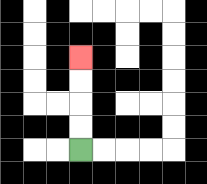{'start': '[3, 6]', 'end': '[3, 2]', 'path_directions': 'U,U,U,U', 'path_coordinates': '[[3, 6], [3, 5], [3, 4], [3, 3], [3, 2]]'}